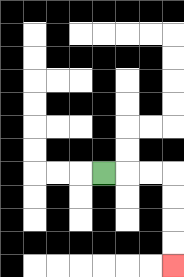{'start': '[4, 7]', 'end': '[7, 11]', 'path_directions': 'R,R,R,D,D,D,D', 'path_coordinates': '[[4, 7], [5, 7], [6, 7], [7, 7], [7, 8], [7, 9], [7, 10], [7, 11]]'}